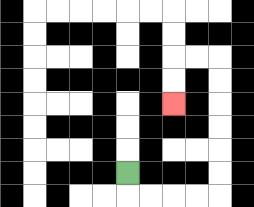{'start': '[5, 7]', 'end': '[7, 4]', 'path_directions': 'D,R,R,R,R,U,U,U,U,U,U,L,L,D,D', 'path_coordinates': '[[5, 7], [5, 8], [6, 8], [7, 8], [8, 8], [9, 8], [9, 7], [9, 6], [9, 5], [9, 4], [9, 3], [9, 2], [8, 2], [7, 2], [7, 3], [7, 4]]'}